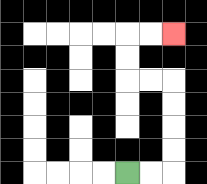{'start': '[5, 7]', 'end': '[7, 1]', 'path_directions': 'R,R,U,U,U,U,L,L,U,U,R,R', 'path_coordinates': '[[5, 7], [6, 7], [7, 7], [7, 6], [7, 5], [7, 4], [7, 3], [6, 3], [5, 3], [5, 2], [5, 1], [6, 1], [7, 1]]'}